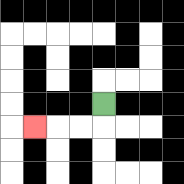{'start': '[4, 4]', 'end': '[1, 5]', 'path_directions': 'D,L,L,L', 'path_coordinates': '[[4, 4], [4, 5], [3, 5], [2, 5], [1, 5]]'}